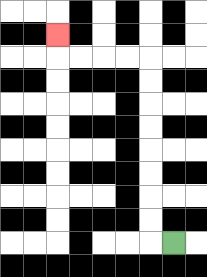{'start': '[7, 10]', 'end': '[2, 1]', 'path_directions': 'L,U,U,U,U,U,U,U,U,L,L,L,L,U', 'path_coordinates': '[[7, 10], [6, 10], [6, 9], [6, 8], [6, 7], [6, 6], [6, 5], [6, 4], [6, 3], [6, 2], [5, 2], [4, 2], [3, 2], [2, 2], [2, 1]]'}